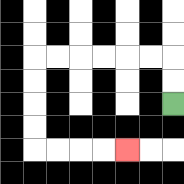{'start': '[7, 4]', 'end': '[5, 6]', 'path_directions': 'U,U,L,L,L,L,L,L,D,D,D,D,R,R,R,R', 'path_coordinates': '[[7, 4], [7, 3], [7, 2], [6, 2], [5, 2], [4, 2], [3, 2], [2, 2], [1, 2], [1, 3], [1, 4], [1, 5], [1, 6], [2, 6], [3, 6], [4, 6], [5, 6]]'}